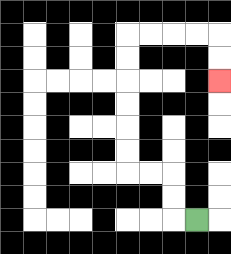{'start': '[8, 9]', 'end': '[9, 3]', 'path_directions': 'L,U,U,L,L,U,U,U,U,U,U,R,R,R,R,D,D', 'path_coordinates': '[[8, 9], [7, 9], [7, 8], [7, 7], [6, 7], [5, 7], [5, 6], [5, 5], [5, 4], [5, 3], [5, 2], [5, 1], [6, 1], [7, 1], [8, 1], [9, 1], [9, 2], [9, 3]]'}